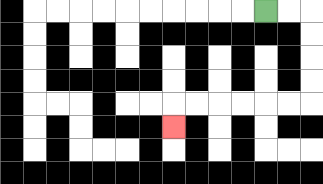{'start': '[11, 0]', 'end': '[7, 5]', 'path_directions': 'R,R,D,D,D,D,L,L,L,L,L,L,D', 'path_coordinates': '[[11, 0], [12, 0], [13, 0], [13, 1], [13, 2], [13, 3], [13, 4], [12, 4], [11, 4], [10, 4], [9, 4], [8, 4], [7, 4], [7, 5]]'}